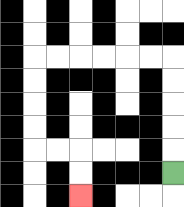{'start': '[7, 7]', 'end': '[3, 8]', 'path_directions': 'U,U,U,U,U,L,L,L,L,L,L,D,D,D,D,R,R,D,D', 'path_coordinates': '[[7, 7], [7, 6], [7, 5], [7, 4], [7, 3], [7, 2], [6, 2], [5, 2], [4, 2], [3, 2], [2, 2], [1, 2], [1, 3], [1, 4], [1, 5], [1, 6], [2, 6], [3, 6], [3, 7], [3, 8]]'}